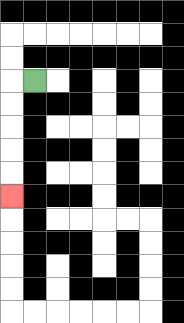{'start': '[1, 3]', 'end': '[0, 8]', 'path_directions': 'L,D,D,D,D,D', 'path_coordinates': '[[1, 3], [0, 3], [0, 4], [0, 5], [0, 6], [0, 7], [0, 8]]'}